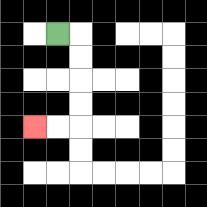{'start': '[2, 1]', 'end': '[1, 5]', 'path_directions': 'R,D,D,D,D,L,L', 'path_coordinates': '[[2, 1], [3, 1], [3, 2], [3, 3], [3, 4], [3, 5], [2, 5], [1, 5]]'}